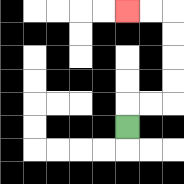{'start': '[5, 5]', 'end': '[5, 0]', 'path_directions': 'U,R,R,U,U,U,U,L,L', 'path_coordinates': '[[5, 5], [5, 4], [6, 4], [7, 4], [7, 3], [7, 2], [7, 1], [7, 0], [6, 0], [5, 0]]'}